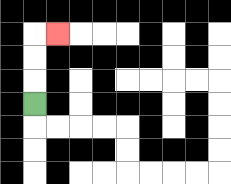{'start': '[1, 4]', 'end': '[2, 1]', 'path_directions': 'U,U,U,R', 'path_coordinates': '[[1, 4], [1, 3], [1, 2], [1, 1], [2, 1]]'}